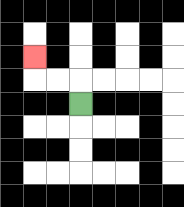{'start': '[3, 4]', 'end': '[1, 2]', 'path_directions': 'U,L,L,U', 'path_coordinates': '[[3, 4], [3, 3], [2, 3], [1, 3], [1, 2]]'}